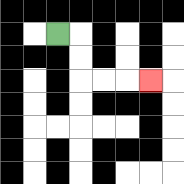{'start': '[2, 1]', 'end': '[6, 3]', 'path_directions': 'R,D,D,R,R,R', 'path_coordinates': '[[2, 1], [3, 1], [3, 2], [3, 3], [4, 3], [5, 3], [6, 3]]'}